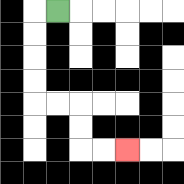{'start': '[2, 0]', 'end': '[5, 6]', 'path_directions': 'L,D,D,D,D,R,R,D,D,R,R', 'path_coordinates': '[[2, 0], [1, 0], [1, 1], [1, 2], [1, 3], [1, 4], [2, 4], [3, 4], [3, 5], [3, 6], [4, 6], [5, 6]]'}